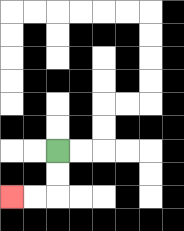{'start': '[2, 6]', 'end': '[0, 8]', 'path_directions': 'D,D,L,L', 'path_coordinates': '[[2, 6], [2, 7], [2, 8], [1, 8], [0, 8]]'}